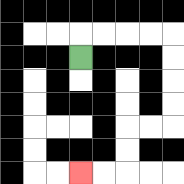{'start': '[3, 2]', 'end': '[3, 7]', 'path_directions': 'U,R,R,R,R,D,D,D,D,L,L,D,D,L,L', 'path_coordinates': '[[3, 2], [3, 1], [4, 1], [5, 1], [6, 1], [7, 1], [7, 2], [7, 3], [7, 4], [7, 5], [6, 5], [5, 5], [5, 6], [5, 7], [4, 7], [3, 7]]'}